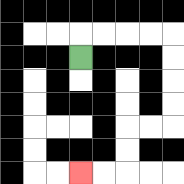{'start': '[3, 2]', 'end': '[3, 7]', 'path_directions': 'U,R,R,R,R,D,D,D,D,L,L,D,D,L,L', 'path_coordinates': '[[3, 2], [3, 1], [4, 1], [5, 1], [6, 1], [7, 1], [7, 2], [7, 3], [7, 4], [7, 5], [6, 5], [5, 5], [5, 6], [5, 7], [4, 7], [3, 7]]'}